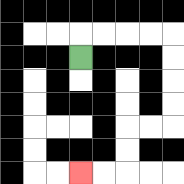{'start': '[3, 2]', 'end': '[3, 7]', 'path_directions': 'U,R,R,R,R,D,D,D,D,L,L,D,D,L,L', 'path_coordinates': '[[3, 2], [3, 1], [4, 1], [5, 1], [6, 1], [7, 1], [7, 2], [7, 3], [7, 4], [7, 5], [6, 5], [5, 5], [5, 6], [5, 7], [4, 7], [3, 7]]'}